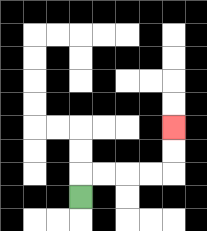{'start': '[3, 8]', 'end': '[7, 5]', 'path_directions': 'U,R,R,R,R,U,U', 'path_coordinates': '[[3, 8], [3, 7], [4, 7], [5, 7], [6, 7], [7, 7], [7, 6], [7, 5]]'}